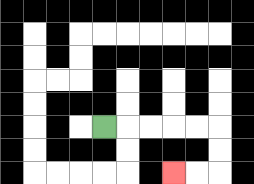{'start': '[4, 5]', 'end': '[7, 7]', 'path_directions': 'R,R,R,R,R,D,D,L,L', 'path_coordinates': '[[4, 5], [5, 5], [6, 5], [7, 5], [8, 5], [9, 5], [9, 6], [9, 7], [8, 7], [7, 7]]'}